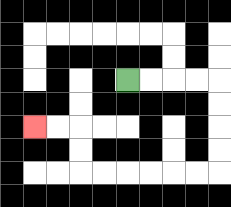{'start': '[5, 3]', 'end': '[1, 5]', 'path_directions': 'R,R,R,R,D,D,D,D,L,L,L,L,L,L,U,U,L,L', 'path_coordinates': '[[5, 3], [6, 3], [7, 3], [8, 3], [9, 3], [9, 4], [9, 5], [9, 6], [9, 7], [8, 7], [7, 7], [6, 7], [5, 7], [4, 7], [3, 7], [3, 6], [3, 5], [2, 5], [1, 5]]'}